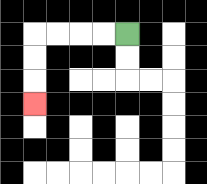{'start': '[5, 1]', 'end': '[1, 4]', 'path_directions': 'L,L,L,L,D,D,D', 'path_coordinates': '[[5, 1], [4, 1], [3, 1], [2, 1], [1, 1], [1, 2], [1, 3], [1, 4]]'}